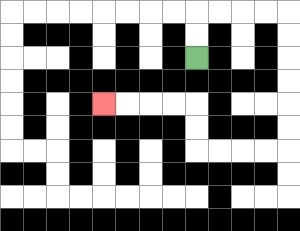{'start': '[8, 2]', 'end': '[4, 4]', 'path_directions': 'U,U,R,R,R,R,D,D,D,D,D,D,L,L,L,L,U,U,L,L,L,L', 'path_coordinates': '[[8, 2], [8, 1], [8, 0], [9, 0], [10, 0], [11, 0], [12, 0], [12, 1], [12, 2], [12, 3], [12, 4], [12, 5], [12, 6], [11, 6], [10, 6], [9, 6], [8, 6], [8, 5], [8, 4], [7, 4], [6, 4], [5, 4], [4, 4]]'}